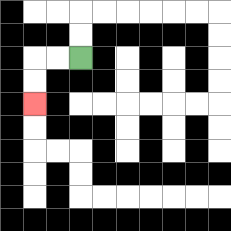{'start': '[3, 2]', 'end': '[1, 4]', 'path_directions': 'L,L,D,D', 'path_coordinates': '[[3, 2], [2, 2], [1, 2], [1, 3], [1, 4]]'}